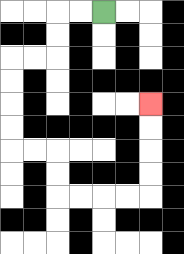{'start': '[4, 0]', 'end': '[6, 4]', 'path_directions': 'L,L,D,D,L,L,D,D,D,D,R,R,D,D,R,R,R,R,U,U,U,U', 'path_coordinates': '[[4, 0], [3, 0], [2, 0], [2, 1], [2, 2], [1, 2], [0, 2], [0, 3], [0, 4], [0, 5], [0, 6], [1, 6], [2, 6], [2, 7], [2, 8], [3, 8], [4, 8], [5, 8], [6, 8], [6, 7], [6, 6], [6, 5], [6, 4]]'}